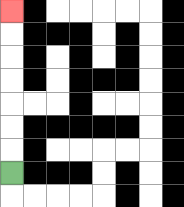{'start': '[0, 7]', 'end': '[0, 0]', 'path_directions': 'U,U,U,U,U,U,U', 'path_coordinates': '[[0, 7], [0, 6], [0, 5], [0, 4], [0, 3], [0, 2], [0, 1], [0, 0]]'}